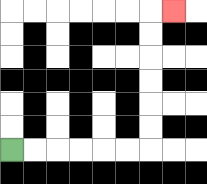{'start': '[0, 6]', 'end': '[7, 0]', 'path_directions': 'R,R,R,R,R,R,U,U,U,U,U,U,R', 'path_coordinates': '[[0, 6], [1, 6], [2, 6], [3, 6], [4, 6], [5, 6], [6, 6], [6, 5], [6, 4], [6, 3], [6, 2], [6, 1], [6, 0], [7, 0]]'}